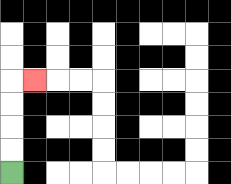{'start': '[0, 7]', 'end': '[1, 3]', 'path_directions': 'U,U,U,U,R', 'path_coordinates': '[[0, 7], [0, 6], [0, 5], [0, 4], [0, 3], [1, 3]]'}